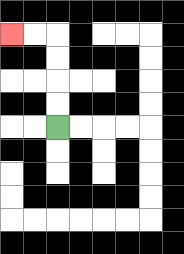{'start': '[2, 5]', 'end': '[0, 1]', 'path_directions': 'U,U,U,U,L,L', 'path_coordinates': '[[2, 5], [2, 4], [2, 3], [2, 2], [2, 1], [1, 1], [0, 1]]'}